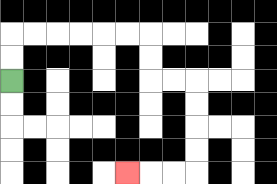{'start': '[0, 3]', 'end': '[5, 7]', 'path_directions': 'U,U,R,R,R,R,R,R,D,D,R,R,D,D,D,D,L,L,L', 'path_coordinates': '[[0, 3], [0, 2], [0, 1], [1, 1], [2, 1], [3, 1], [4, 1], [5, 1], [6, 1], [6, 2], [6, 3], [7, 3], [8, 3], [8, 4], [8, 5], [8, 6], [8, 7], [7, 7], [6, 7], [5, 7]]'}